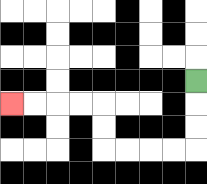{'start': '[8, 3]', 'end': '[0, 4]', 'path_directions': 'D,D,D,L,L,L,L,U,U,L,L,L,L', 'path_coordinates': '[[8, 3], [8, 4], [8, 5], [8, 6], [7, 6], [6, 6], [5, 6], [4, 6], [4, 5], [4, 4], [3, 4], [2, 4], [1, 4], [0, 4]]'}